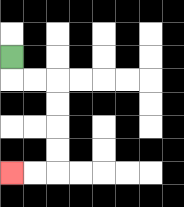{'start': '[0, 2]', 'end': '[0, 7]', 'path_directions': 'D,R,R,D,D,D,D,L,L', 'path_coordinates': '[[0, 2], [0, 3], [1, 3], [2, 3], [2, 4], [2, 5], [2, 6], [2, 7], [1, 7], [0, 7]]'}